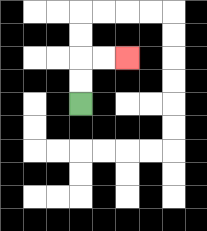{'start': '[3, 4]', 'end': '[5, 2]', 'path_directions': 'U,U,R,R', 'path_coordinates': '[[3, 4], [3, 3], [3, 2], [4, 2], [5, 2]]'}